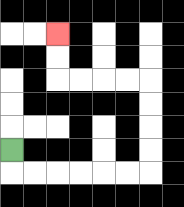{'start': '[0, 6]', 'end': '[2, 1]', 'path_directions': 'D,R,R,R,R,R,R,U,U,U,U,L,L,L,L,U,U', 'path_coordinates': '[[0, 6], [0, 7], [1, 7], [2, 7], [3, 7], [4, 7], [5, 7], [6, 7], [6, 6], [6, 5], [6, 4], [6, 3], [5, 3], [4, 3], [3, 3], [2, 3], [2, 2], [2, 1]]'}